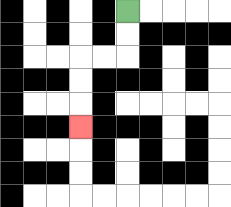{'start': '[5, 0]', 'end': '[3, 5]', 'path_directions': 'D,D,L,L,D,D,D', 'path_coordinates': '[[5, 0], [5, 1], [5, 2], [4, 2], [3, 2], [3, 3], [3, 4], [3, 5]]'}